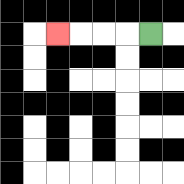{'start': '[6, 1]', 'end': '[2, 1]', 'path_directions': 'L,L,L,L', 'path_coordinates': '[[6, 1], [5, 1], [4, 1], [3, 1], [2, 1]]'}